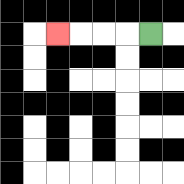{'start': '[6, 1]', 'end': '[2, 1]', 'path_directions': 'L,L,L,L', 'path_coordinates': '[[6, 1], [5, 1], [4, 1], [3, 1], [2, 1]]'}